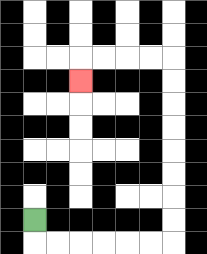{'start': '[1, 9]', 'end': '[3, 3]', 'path_directions': 'D,R,R,R,R,R,R,U,U,U,U,U,U,U,U,L,L,L,L,D', 'path_coordinates': '[[1, 9], [1, 10], [2, 10], [3, 10], [4, 10], [5, 10], [6, 10], [7, 10], [7, 9], [7, 8], [7, 7], [7, 6], [7, 5], [7, 4], [7, 3], [7, 2], [6, 2], [5, 2], [4, 2], [3, 2], [3, 3]]'}